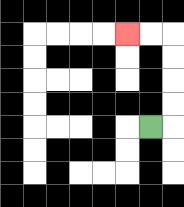{'start': '[6, 5]', 'end': '[5, 1]', 'path_directions': 'R,U,U,U,U,L,L', 'path_coordinates': '[[6, 5], [7, 5], [7, 4], [7, 3], [7, 2], [7, 1], [6, 1], [5, 1]]'}